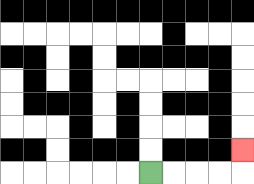{'start': '[6, 7]', 'end': '[10, 6]', 'path_directions': 'R,R,R,R,U', 'path_coordinates': '[[6, 7], [7, 7], [8, 7], [9, 7], [10, 7], [10, 6]]'}